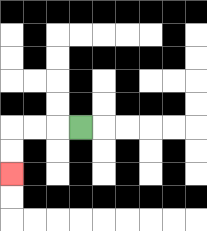{'start': '[3, 5]', 'end': '[0, 7]', 'path_directions': 'L,L,L,D,D', 'path_coordinates': '[[3, 5], [2, 5], [1, 5], [0, 5], [0, 6], [0, 7]]'}